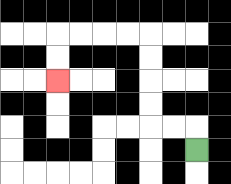{'start': '[8, 6]', 'end': '[2, 3]', 'path_directions': 'U,L,L,U,U,U,U,L,L,L,L,D,D', 'path_coordinates': '[[8, 6], [8, 5], [7, 5], [6, 5], [6, 4], [6, 3], [6, 2], [6, 1], [5, 1], [4, 1], [3, 1], [2, 1], [2, 2], [2, 3]]'}